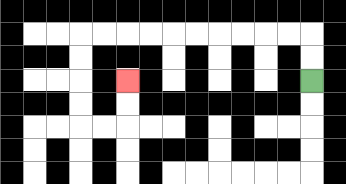{'start': '[13, 3]', 'end': '[5, 3]', 'path_directions': 'U,U,L,L,L,L,L,L,L,L,L,L,D,D,D,D,R,R,U,U', 'path_coordinates': '[[13, 3], [13, 2], [13, 1], [12, 1], [11, 1], [10, 1], [9, 1], [8, 1], [7, 1], [6, 1], [5, 1], [4, 1], [3, 1], [3, 2], [3, 3], [3, 4], [3, 5], [4, 5], [5, 5], [5, 4], [5, 3]]'}